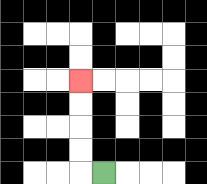{'start': '[4, 7]', 'end': '[3, 3]', 'path_directions': 'L,U,U,U,U', 'path_coordinates': '[[4, 7], [3, 7], [3, 6], [3, 5], [3, 4], [3, 3]]'}